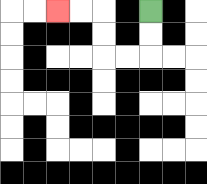{'start': '[6, 0]', 'end': '[2, 0]', 'path_directions': 'D,D,L,L,U,U,L,L', 'path_coordinates': '[[6, 0], [6, 1], [6, 2], [5, 2], [4, 2], [4, 1], [4, 0], [3, 0], [2, 0]]'}